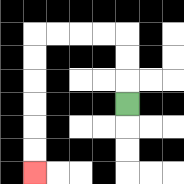{'start': '[5, 4]', 'end': '[1, 7]', 'path_directions': 'U,U,U,L,L,L,L,D,D,D,D,D,D', 'path_coordinates': '[[5, 4], [5, 3], [5, 2], [5, 1], [4, 1], [3, 1], [2, 1], [1, 1], [1, 2], [1, 3], [1, 4], [1, 5], [1, 6], [1, 7]]'}